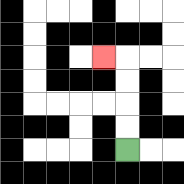{'start': '[5, 6]', 'end': '[4, 2]', 'path_directions': 'U,U,U,U,L', 'path_coordinates': '[[5, 6], [5, 5], [5, 4], [5, 3], [5, 2], [4, 2]]'}